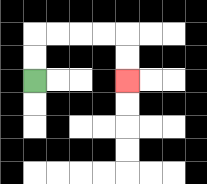{'start': '[1, 3]', 'end': '[5, 3]', 'path_directions': 'U,U,R,R,R,R,D,D', 'path_coordinates': '[[1, 3], [1, 2], [1, 1], [2, 1], [3, 1], [4, 1], [5, 1], [5, 2], [5, 3]]'}